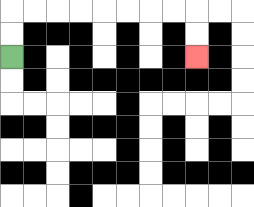{'start': '[0, 2]', 'end': '[8, 2]', 'path_directions': 'U,U,R,R,R,R,R,R,R,R,D,D', 'path_coordinates': '[[0, 2], [0, 1], [0, 0], [1, 0], [2, 0], [3, 0], [4, 0], [5, 0], [6, 0], [7, 0], [8, 0], [8, 1], [8, 2]]'}